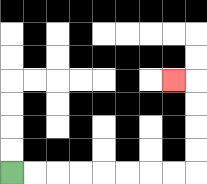{'start': '[0, 7]', 'end': '[7, 3]', 'path_directions': 'R,R,R,R,R,R,R,R,U,U,U,U,L', 'path_coordinates': '[[0, 7], [1, 7], [2, 7], [3, 7], [4, 7], [5, 7], [6, 7], [7, 7], [8, 7], [8, 6], [8, 5], [8, 4], [8, 3], [7, 3]]'}